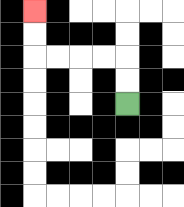{'start': '[5, 4]', 'end': '[1, 0]', 'path_directions': 'U,U,L,L,L,L,U,U', 'path_coordinates': '[[5, 4], [5, 3], [5, 2], [4, 2], [3, 2], [2, 2], [1, 2], [1, 1], [1, 0]]'}